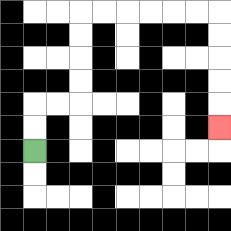{'start': '[1, 6]', 'end': '[9, 5]', 'path_directions': 'U,U,R,R,U,U,U,U,R,R,R,R,R,R,D,D,D,D,D', 'path_coordinates': '[[1, 6], [1, 5], [1, 4], [2, 4], [3, 4], [3, 3], [3, 2], [3, 1], [3, 0], [4, 0], [5, 0], [6, 0], [7, 0], [8, 0], [9, 0], [9, 1], [9, 2], [9, 3], [9, 4], [9, 5]]'}